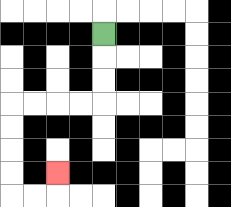{'start': '[4, 1]', 'end': '[2, 7]', 'path_directions': 'D,D,D,L,L,L,L,D,D,D,D,R,R,U', 'path_coordinates': '[[4, 1], [4, 2], [4, 3], [4, 4], [3, 4], [2, 4], [1, 4], [0, 4], [0, 5], [0, 6], [0, 7], [0, 8], [1, 8], [2, 8], [2, 7]]'}